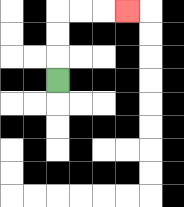{'start': '[2, 3]', 'end': '[5, 0]', 'path_directions': 'U,U,U,R,R,R', 'path_coordinates': '[[2, 3], [2, 2], [2, 1], [2, 0], [3, 0], [4, 0], [5, 0]]'}